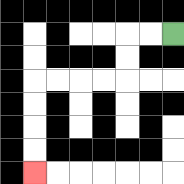{'start': '[7, 1]', 'end': '[1, 7]', 'path_directions': 'L,L,D,D,L,L,L,L,D,D,D,D', 'path_coordinates': '[[7, 1], [6, 1], [5, 1], [5, 2], [5, 3], [4, 3], [3, 3], [2, 3], [1, 3], [1, 4], [1, 5], [1, 6], [1, 7]]'}